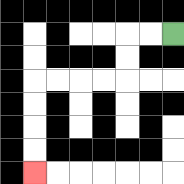{'start': '[7, 1]', 'end': '[1, 7]', 'path_directions': 'L,L,D,D,L,L,L,L,D,D,D,D', 'path_coordinates': '[[7, 1], [6, 1], [5, 1], [5, 2], [5, 3], [4, 3], [3, 3], [2, 3], [1, 3], [1, 4], [1, 5], [1, 6], [1, 7]]'}